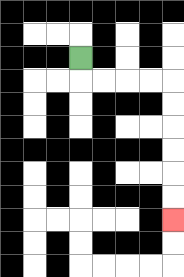{'start': '[3, 2]', 'end': '[7, 9]', 'path_directions': 'D,R,R,R,R,D,D,D,D,D,D', 'path_coordinates': '[[3, 2], [3, 3], [4, 3], [5, 3], [6, 3], [7, 3], [7, 4], [7, 5], [7, 6], [7, 7], [7, 8], [7, 9]]'}